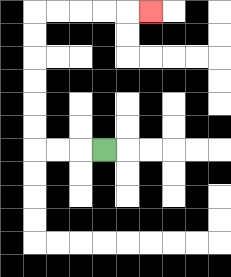{'start': '[4, 6]', 'end': '[6, 0]', 'path_directions': 'L,L,L,U,U,U,U,U,U,R,R,R,R,R', 'path_coordinates': '[[4, 6], [3, 6], [2, 6], [1, 6], [1, 5], [1, 4], [1, 3], [1, 2], [1, 1], [1, 0], [2, 0], [3, 0], [4, 0], [5, 0], [6, 0]]'}